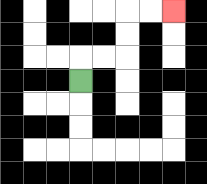{'start': '[3, 3]', 'end': '[7, 0]', 'path_directions': 'U,R,R,U,U,R,R', 'path_coordinates': '[[3, 3], [3, 2], [4, 2], [5, 2], [5, 1], [5, 0], [6, 0], [7, 0]]'}